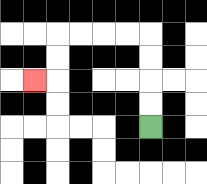{'start': '[6, 5]', 'end': '[1, 3]', 'path_directions': 'U,U,U,U,L,L,L,L,D,D,L', 'path_coordinates': '[[6, 5], [6, 4], [6, 3], [6, 2], [6, 1], [5, 1], [4, 1], [3, 1], [2, 1], [2, 2], [2, 3], [1, 3]]'}